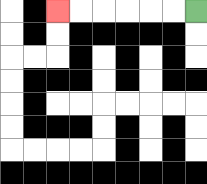{'start': '[8, 0]', 'end': '[2, 0]', 'path_directions': 'L,L,L,L,L,L', 'path_coordinates': '[[8, 0], [7, 0], [6, 0], [5, 0], [4, 0], [3, 0], [2, 0]]'}